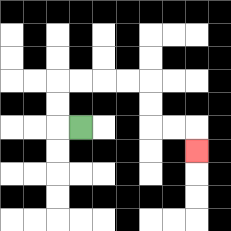{'start': '[3, 5]', 'end': '[8, 6]', 'path_directions': 'L,U,U,R,R,R,R,D,D,R,R,D', 'path_coordinates': '[[3, 5], [2, 5], [2, 4], [2, 3], [3, 3], [4, 3], [5, 3], [6, 3], [6, 4], [6, 5], [7, 5], [8, 5], [8, 6]]'}